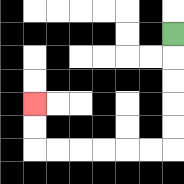{'start': '[7, 1]', 'end': '[1, 4]', 'path_directions': 'D,D,D,D,D,L,L,L,L,L,L,U,U', 'path_coordinates': '[[7, 1], [7, 2], [7, 3], [7, 4], [7, 5], [7, 6], [6, 6], [5, 6], [4, 6], [3, 6], [2, 6], [1, 6], [1, 5], [1, 4]]'}